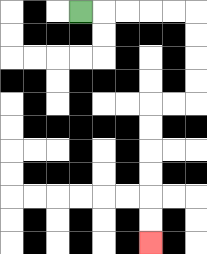{'start': '[3, 0]', 'end': '[6, 10]', 'path_directions': 'R,R,R,R,R,D,D,D,D,L,L,D,D,D,D,D,D', 'path_coordinates': '[[3, 0], [4, 0], [5, 0], [6, 0], [7, 0], [8, 0], [8, 1], [8, 2], [8, 3], [8, 4], [7, 4], [6, 4], [6, 5], [6, 6], [6, 7], [6, 8], [6, 9], [6, 10]]'}